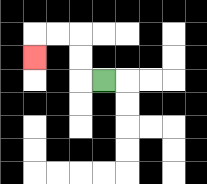{'start': '[4, 3]', 'end': '[1, 2]', 'path_directions': 'L,U,U,L,L,D', 'path_coordinates': '[[4, 3], [3, 3], [3, 2], [3, 1], [2, 1], [1, 1], [1, 2]]'}